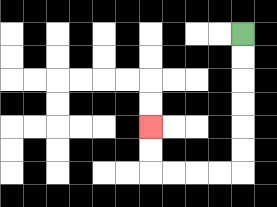{'start': '[10, 1]', 'end': '[6, 5]', 'path_directions': 'D,D,D,D,D,D,L,L,L,L,U,U', 'path_coordinates': '[[10, 1], [10, 2], [10, 3], [10, 4], [10, 5], [10, 6], [10, 7], [9, 7], [8, 7], [7, 7], [6, 7], [6, 6], [6, 5]]'}